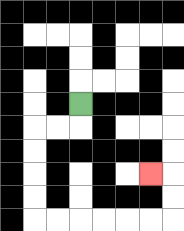{'start': '[3, 4]', 'end': '[6, 7]', 'path_directions': 'D,L,L,D,D,D,D,R,R,R,R,R,R,U,U,L', 'path_coordinates': '[[3, 4], [3, 5], [2, 5], [1, 5], [1, 6], [1, 7], [1, 8], [1, 9], [2, 9], [3, 9], [4, 9], [5, 9], [6, 9], [7, 9], [7, 8], [7, 7], [6, 7]]'}